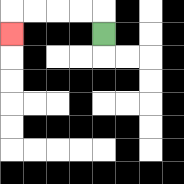{'start': '[4, 1]', 'end': '[0, 1]', 'path_directions': 'U,L,L,L,L,D', 'path_coordinates': '[[4, 1], [4, 0], [3, 0], [2, 0], [1, 0], [0, 0], [0, 1]]'}